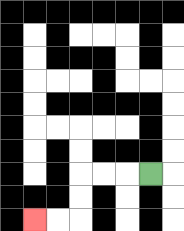{'start': '[6, 7]', 'end': '[1, 9]', 'path_directions': 'L,L,L,D,D,L,L', 'path_coordinates': '[[6, 7], [5, 7], [4, 7], [3, 7], [3, 8], [3, 9], [2, 9], [1, 9]]'}